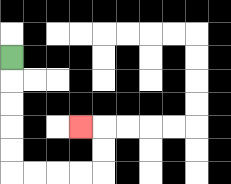{'start': '[0, 2]', 'end': '[3, 5]', 'path_directions': 'D,D,D,D,D,R,R,R,R,U,U,L', 'path_coordinates': '[[0, 2], [0, 3], [0, 4], [0, 5], [0, 6], [0, 7], [1, 7], [2, 7], [3, 7], [4, 7], [4, 6], [4, 5], [3, 5]]'}